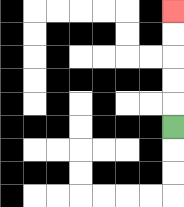{'start': '[7, 5]', 'end': '[7, 0]', 'path_directions': 'U,U,U,U,U', 'path_coordinates': '[[7, 5], [7, 4], [7, 3], [7, 2], [7, 1], [7, 0]]'}